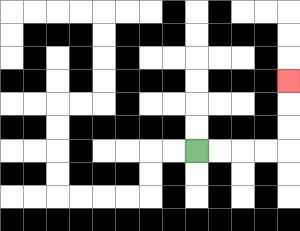{'start': '[8, 6]', 'end': '[12, 3]', 'path_directions': 'R,R,R,R,U,U,U', 'path_coordinates': '[[8, 6], [9, 6], [10, 6], [11, 6], [12, 6], [12, 5], [12, 4], [12, 3]]'}